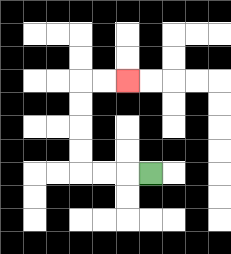{'start': '[6, 7]', 'end': '[5, 3]', 'path_directions': 'L,L,L,U,U,U,U,R,R', 'path_coordinates': '[[6, 7], [5, 7], [4, 7], [3, 7], [3, 6], [3, 5], [3, 4], [3, 3], [4, 3], [5, 3]]'}